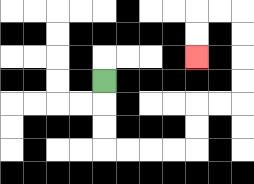{'start': '[4, 3]', 'end': '[8, 2]', 'path_directions': 'D,D,D,R,R,R,R,U,U,R,R,U,U,U,U,L,L,D,D', 'path_coordinates': '[[4, 3], [4, 4], [4, 5], [4, 6], [5, 6], [6, 6], [7, 6], [8, 6], [8, 5], [8, 4], [9, 4], [10, 4], [10, 3], [10, 2], [10, 1], [10, 0], [9, 0], [8, 0], [8, 1], [8, 2]]'}